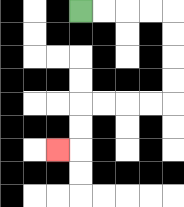{'start': '[3, 0]', 'end': '[2, 6]', 'path_directions': 'R,R,R,R,D,D,D,D,L,L,L,L,D,D,L', 'path_coordinates': '[[3, 0], [4, 0], [5, 0], [6, 0], [7, 0], [7, 1], [7, 2], [7, 3], [7, 4], [6, 4], [5, 4], [4, 4], [3, 4], [3, 5], [3, 6], [2, 6]]'}